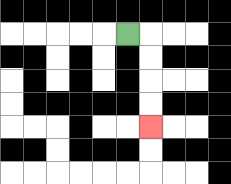{'start': '[5, 1]', 'end': '[6, 5]', 'path_directions': 'R,D,D,D,D', 'path_coordinates': '[[5, 1], [6, 1], [6, 2], [6, 3], [6, 4], [6, 5]]'}